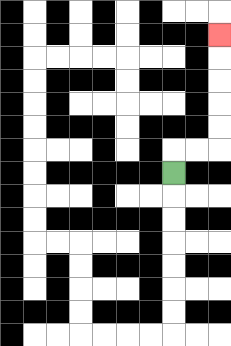{'start': '[7, 7]', 'end': '[9, 1]', 'path_directions': 'U,R,R,U,U,U,U,U', 'path_coordinates': '[[7, 7], [7, 6], [8, 6], [9, 6], [9, 5], [9, 4], [9, 3], [9, 2], [9, 1]]'}